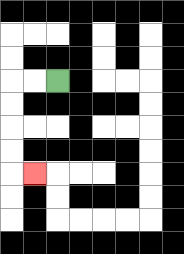{'start': '[2, 3]', 'end': '[1, 7]', 'path_directions': 'L,L,D,D,D,D,R', 'path_coordinates': '[[2, 3], [1, 3], [0, 3], [0, 4], [0, 5], [0, 6], [0, 7], [1, 7]]'}